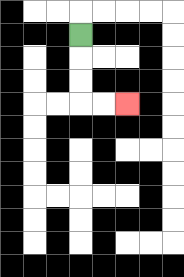{'start': '[3, 1]', 'end': '[5, 4]', 'path_directions': 'D,D,D,R,R', 'path_coordinates': '[[3, 1], [3, 2], [3, 3], [3, 4], [4, 4], [5, 4]]'}